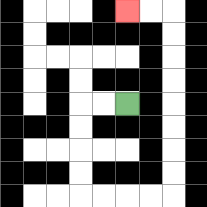{'start': '[5, 4]', 'end': '[5, 0]', 'path_directions': 'L,L,D,D,D,D,R,R,R,R,U,U,U,U,U,U,U,U,L,L', 'path_coordinates': '[[5, 4], [4, 4], [3, 4], [3, 5], [3, 6], [3, 7], [3, 8], [4, 8], [5, 8], [6, 8], [7, 8], [7, 7], [7, 6], [7, 5], [7, 4], [7, 3], [7, 2], [7, 1], [7, 0], [6, 0], [5, 0]]'}